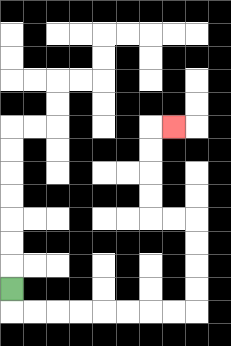{'start': '[0, 12]', 'end': '[7, 5]', 'path_directions': 'D,R,R,R,R,R,R,R,R,U,U,U,U,L,L,U,U,U,U,R', 'path_coordinates': '[[0, 12], [0, 13], [1, 13], [2, 13], [3, 13], [4, 13], [5, 13], [6, 13], [7, 13], [8, 13], [8, 12], [8, 11], [8, 10], [8, 9], [7, 9], [6, 9], [6, 8], [6, 7], [6, 6], [6, 5], [7, 5]]'}